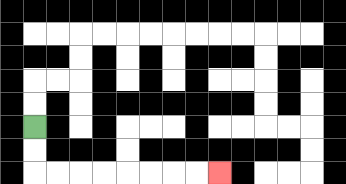{'start': '[1, 5]', 'end': '[9, 7]', 'path_directions': 'D,D,R,R,R,R,R,R,R,R', 'path_coordinates': '[[1, 5], [1, 6], [1, 7], [2, 7], [3, 7], [4, 7], [5, 7], [6, 7], [7, 7], [8, 7], [9, 7]]'}